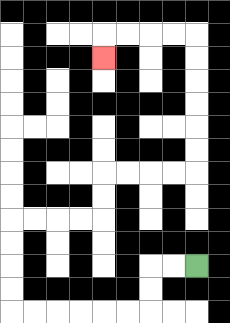{'start': '[8, 11]', 'end': '[4, 2]', 'path_directions': 'L,L,D,D,L,L,L,L,L,L,U,U,U,U,R,R,R,R,U,U,R,R,R,R,U,U,U,U,U,U,L,L,L,L,D', 'path_coordinates': '[[8, 11], [7, 11], [6, 11], [6, 12], [6, 13], [5, 13], [4, 13], [3, 13], [2, 13], [1, 13], [0, 13], [0, 12], [0, 11], [0, 10], [0, 9], [1, 9], [2, 9], [3, 9], [4, 9], [4, 8], [4, 7], [5, 7], [6, 7], [7, 7], [8, 7], [8, 6], [8, 5], [8, 4], [8, 3], [8, 2], [8, 1], [7, 1], [6, 1], [5, 1], [4, 1], [4, 2]]'}